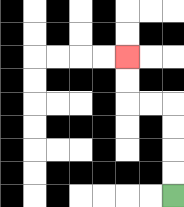{'start': '[7, 8]', 'end': '[5, 2]', 'path_directions': 'U,U,U,U,L,L,U,U', 'path_coordinates': '[[7, 8], [7, 7], [7, 6], [7, 5], [7, 4], [6, 4], [5, 4], [5, 3], [5, 2]]'}